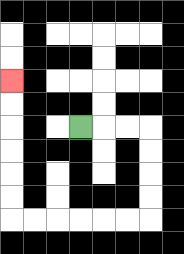{'start': '[3, 5]', 'end': '[0, 3]', 'path_directions': 'R,R,R,D,D,D,D,L,L,L,L,L,L,U,U,U,U,U,U', 'path_coordinates': '[[3, 5], [4, 5], [5, 5], [6, 5], [6, 6], [6, 7], [6, 8], [6, 9], [5, 9], [4, 9], [3, 9], [2, 9], [1, 9], [0, 9], [0, 8], [0, 7], [0, 6], [0, 5], [0, 4], [0, 3]]'}